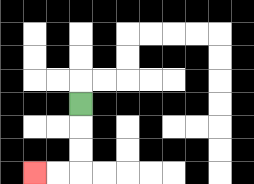{'start': '[3, 4]', 'end': '[1, 7]', 'path_directions': 'D,D,D,L,L', 'path_coordinates': '[[3, 4], [3, 5], [3, 6], [3, 7], [2, 7], [1, 7]]'}